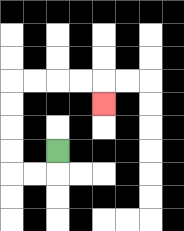{'start': '[2, 6]', 'end': '[4, 4]', 'path_directions': 'D,L,L,U,U,U,U,R,R,R,R,D', 'path_coordinates': '[[2, 6], [2, 7], [1, 7], [0, 7], [0, 6], [0, 5], [0, 4], [0, 3], [1, 3], [2, 3], [3, 3], [4, 3], [4, 4]]'}